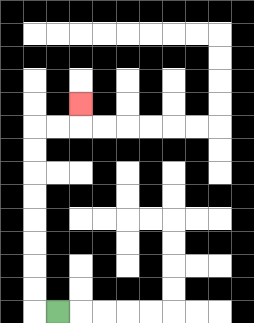{'start': '[2, 13]', 'end': '[3, 4]', 'path_directions': 'L,U,U,U,U,U,U,U,U,R,R,U', 'path_coordinates': '[[2, 13], [1, 13], [1, 12], [1, 11], [1, 10], [1, 9], [1, 8], [1, 7], [1, 6], [1, 5], [2, 5], [3, 5], [3, 4]]'}